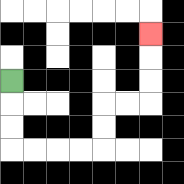{'start': '[0, 3]', 'end': '[6, 1]', 'path_directions': 'D,D,D,R,R,R,R,U,U,R,R,U,U,U', 'path_coordinates': '[[0, 3], [0, 4], [0, 5], [0, 6], [1, 6], [2, 6], [3, 6], [4, 6], [4, 5], [4, 4], [5, 4], [6, 4], [6, 3], [6, 2], [6, 1]]'}